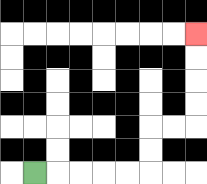{'start': '[1, 7]', 'end': '[8, 1]', 'path_directions': 'R,R,R,R,R,U,U,R,R,U,U,U,U', 'path_coordinates': '[[1, 7], [2, 7], [3, 7], [4, 7], [5, 7], [6, 7], [6, 6], [6, 5], [7, 5], [8, 5], [8, 4], [8, 3], [8, 2], [8, 1]]'}